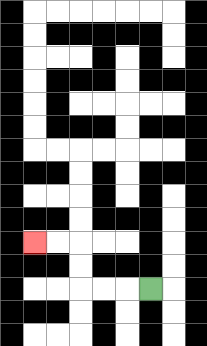{'start': '[6, 12]', 'end': '[1, 10]', 'path_directions': 'L,L,L,U,U,L,L', 'path_coordinates': '[[6, 12], [5, 12], [4, 12], [3, 12], [3, 11], [3, 10], [2, 10], [1, 10]]'}